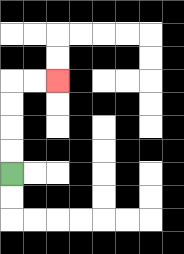{'start': '[0, 7]', 'end': '[2, 3]', 'path_directions': 'U,U,U,U,R,R', 'path_coordinates': '[[0, 7], [0, 6], [0, 5], [0, 4], [0, 3], [1, 3], [2, 3]]'}